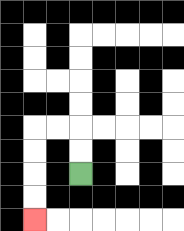{'start': '[3, 7]', 'end': '[1, 9]', 'path_directions': 'U,U,L,L,D,D,D,D', 'path_coordinates': '[[3, 7], [3, 6], [3, 5], [2, 5], [1, 5], [1, 6], [1, 7], [1, 8], [1, 9]]'}